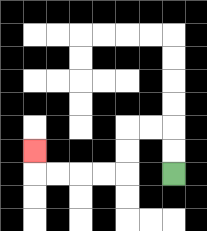{'start': '[7, 7]', 'end': '[1, 6]', 'path_directions': 'U,U,L,L,D,D,L,L,L,L,U', 'path_coordinates': '[[7, 7], [7, 6], [7, 5], [6, 5], [5, 5], [5, 6], [5, 7], [4, 7], [3, 7], [2, 7], [1, 7], [1, 6]]'}